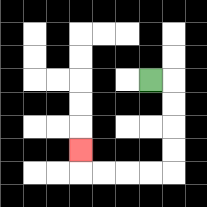{'start': '[6, 3]', 'end': '[3, 6]', 'path_directions': 'R,D,D,D,D,L,L,L,L,U', 'path_coordinates': '[[6, 3], [7, 3], [7, 4], [7, 5], [7, 6], [7, 7], [6, 7], [5, 7], [4, 7], [3, 7], [3, 6]]'}